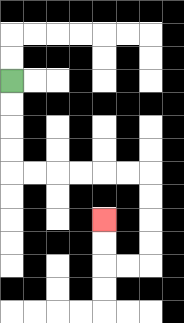{'start': '[0, 3]', 'end': '[4, 9]', 'path_directions': 'D,D,D,D,R,R,R,R,R,R,D,D,D,D,L,L,U,U', 'path_coordinates': '[[0, 3], [0, 4], [0, 5], [0, 6], [0, 7], [1, 7], [2, 7], [3, 7], [4, 7], [5, 7], [6, 7], [6, 8], [6, 9], [6, 10], [6, 11], [5, 11], [4, 11], [4, 10], [4, 9]]'}